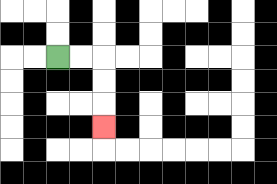{'start': '[2, 2]', 'end': '[4, 5]', 'path_directions': 'R,R,D,D,D', 'path_coordinates': '[[2, 2], [3, 2], [4, 2], [4, 3], [4, 4], [4, 5]]'}